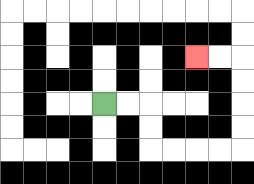{'start': '[4, 4]', 'end': '[8, 2]', 'path_directions': 'R,R,D,D,R,R,R,R,U,U,U,U,L,L', 'path_coordinates': '[[4, 4], [5, 4], [6, 4], [6, 5], [6, 6], [7, 6], [8, 6], [9, 6], [10, 6], [10, 5], [10, 4], [10, 3], [10, 2], [9, 2], [8, 2]]'}